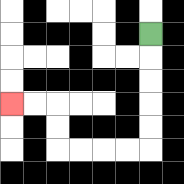{'start': '[6, 1]', 'end': '[0, 4]', 'path_directions': 'D,D,D,D,D,L,L,L,L,U,U,L,L', 'path_coordinates': '[[6, 1], [6, 2], [6, 3], [6, 4], [6, 5], [6, 6], [5, 6], [4, 6], [3, 6], [2, 6], [2, 5], [2, 4], [1, 4], [0, 4]]'}